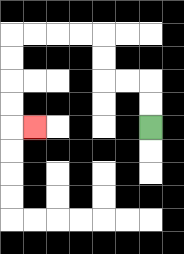{'start': '[6, 5]', 'end': '[1, 5]', 'path_directions': 'U,U,L,L,U,U,L,L,L,L,D,D,D,D,R', 'path_coordinates': '[[6, 5], [6, 4], [6, 3], [5, 3], [4, 3], [4, 2], [4, 1], [3, 1], [2, 1], [1, 1], [0, 1], [0, 2], [0, 3], [0, 4], [0, 5], [1, 5]]'}